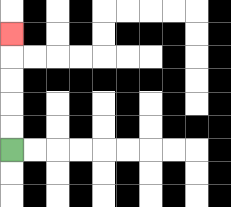{'start': '[0, 6]', 'end': '[0, 1]', 'path_directions': 'U,U,U,U,U', 'path_coordinates': '[[0, 6], [0, 5], [0, 4], [0, 3], [0, 2], [0, 1]]'}